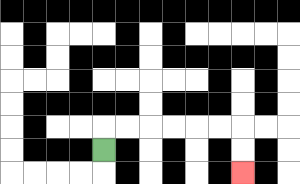{'start': '[4, 6]', 'end': '[10, 7]', 'path_directions': 'U,R,R,R,R,R,R,D,D', 'path_coordinates': '[[4, 6], [4, 5], [5, 5], [6, 5], [7, 5], [8, 5], [9, 5], [10, 5], [10, 6], [10, 7]]'}